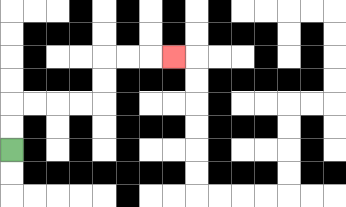{'start': '[0, 6]', 'end': '[7, 2]', 'path_directions': 'U,U,R,R,R,R,U,U,R,R,R', 'path_coordinates': '[[0, 6], [0, 5], [0, 4], [1, 4], [2, 4], [3, 4], [4, 4], [4, 3], [4, 2], [5, 2], [6, 2], [7, 2]]'}